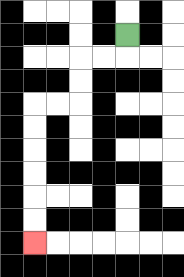{'start': '[5, 1]', 'end': '[1, 10]', 'path_directions': 'D,L,L,D,D,L,L,D,D,D,D,D,D', 'path_coordinates': '[[5, 1], [5, 2], [4, 2], [3, 2], [3, 3], [3, 4], [2, 4], [1, 4], [1, 5], [1, 6], [1, 7], [1, 8], [1, 9], [1, 10]]'}